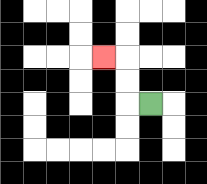{'start': '[6, 4]', 'end': '[4, 2]', 'path_directions': 'L,U,U,L', 'path_coordinates': '[[6, 4], [5, 4], [5, 3], [5, 2], [4, 2]]'}